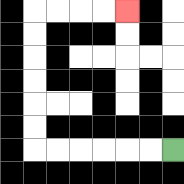{'start': '[7, 6]', 'end': '[5, 0]', 'path_directions': 'L,L,L,L,L,L,U,U,U,U,U,U,R,R,R,R', 'path_coordinates': '[[7, 6], [6, 6], [5, 6], [4, 6], [3, 6], [2, 6], [1, 6], [1, 5], [1, 4], [1, 3], [1, 2], [1, 1], [1, 0], [2, 0], [3, 0], [4, 0], [5, 0]]'}